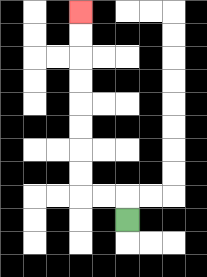{'start': '[5, 9]', 'end': '[3, 0]', 'path_directions': 'U,L,L,U,U,U,U,U,U,U,U', 'path_coordinates': '[[5, 9], [5, 8], [4, 8], [3, 8], [3, 7], [3, 6], [3, 5], [3, 4], [3, 3], [3, 2], [3, 1], [3, 0]]'}